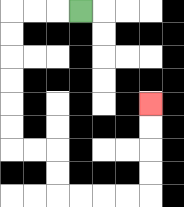{'start': '[3, 0]', 'end': '[6, 4]', 'path_directions': 'L,L,L,D,D,D,D,D,D,R,R,D,D,R,R,R,R,U,U,U,U', 'path_coordinates': '[[3, 0], [2, 0], [1, 0], [0, 0], [0, 1], [0, 2], [0, 3], [0, 4], [0, 5], [0, 6], [1, 6], [2, 6], [2, 7], [2, 8], [3, 8], [4, 8], [5, 8], [6, 8], [6, 7], [6, 6], [6, 5], [6, 4]]'}